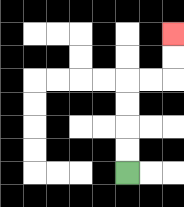{'start': '[5, 7]', 'end': '[7, 1]', 'path_directions': 'U,U,U,U,R,R,U,U', 'path_coordinates': '[[5, 7], [5, 6], [5, 5], [5, 4], [5, 3], [6, 3], [7, 3], [7, 2], [7, 1]]'}